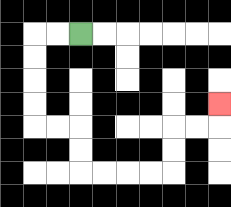{'start': '[3, 1]', 'end': '[9, 4]', 'path_directions': 'L,L,D,D,D,D,R,R,D,D,R,R,R,R,U,U,R,R,U', 'path_coordinates': '[[3, 1], [2, 1], [1, 1], [1, 2], [1, 3], [1, 4], [1, 5], [2, 5], [3, 5], [3, 6], [3, 7], [4, 7], [5, 7], [6, 7], [7, 7], [7, 6], [7, 5], [8, 5], [9, 5], [9, 4]]'}